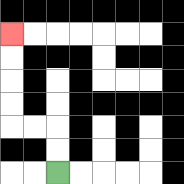{'start': '[2, 7]', 'end': '[0, 1]', 'path_directions': 'U,U,L,L,U,U,U,U', 'path_coordinates': '[[2, 7], [2, 6], [2, 5], [1, 5], [0, 5], [0, 4], [0, 3], [0, 2], [0, 1]]'}